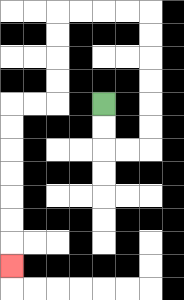{'start': '[4, 4]', 'end': '[0, 11]', 'path_directions': 'D,D,R,R,U,U,U,U,U,U,L,L,L,L,D,D,D,D,L,L,D,D,D,D,D,D,D', 'path_coordinates': '[[4, 4], [4, 5], [4, 6], [5, 6], [6, 6], [6, 5], [6, 4], [6, 3], [6, 2], [6, 1], [6, 0], [5, 0], [4, 0], [3, 0], [2, 0], [2, 1], [2, 2], [2, 3], [2, 4], [1, 4], [0, 4], [0, 5], [0, 6], [0, 7], [0, 8], [0, 9], [0, 10], [0, 11]]'}